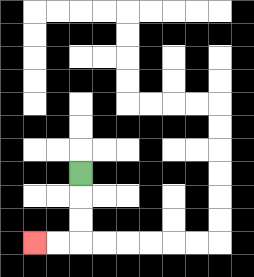{'start': '[3, 7]', 'end': '[1, 10]', 'path_directions': 'D,D,D,L,L', 'path_coordinates': '[[3, 7], [3, 8], [3, 9], [3, 10], [2, 10], [1, 10]]'}